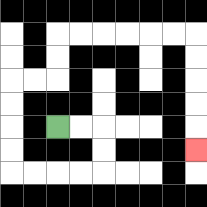{'start': '[2, 5]', 'end': '[8, 6]', 'path_directions': 'R,R,D,D,L,L,L,L,U,U,U,U,R,R,U,U,R,R,R,R,R,R,D,D,D,D,D', 'path_coordinates': '[[2, 5], [3, 5], [4, 5], [4, 6], [4, 7], [3, 7], [2, 7], [1, 7], [0, 7], [0, 6], [0, 5], [0, 4], [0, 3], [1, 3], [2, 3], [2, 2], [2, 1], [3, 1], [4, 1], [5, 1], [6, 1], [7, 1], [8, 1], [8, 2], [8, 3], [8, 4], [8, 5], [8, 6]]'}